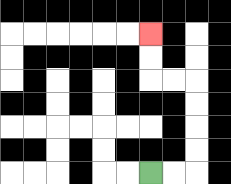{'start': '[6, 7]', 'end': '[6, 1]', 'path_directions': 'R,R,U,U,U,U,L,L,U,U', 'path_coordinates': '[[6, 7], [7, 7], [8, 7], [8, 6], [8, 5], [8, 4], [8, 3], [7, 3], [6, 3], [6, 2], [6, 1]]'}